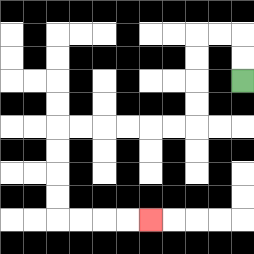{'start': '[10, 3]', 'end': '[6, 9]', 'path_directions': 'U,U,L,L,D,D,D,D,L,L,L,L,L,L,D,D,D,D,R,R,R,R', 'path_coordinates': '[[10, 3], [10, 2], [10, 1], [9, 1], [8, 1], [8, 2], [8, 3], [8, 4], [8, 5], [7, 5], [6, 5], [5, 5], [4, 5], [3, 5], [2, 5], [2, 6], [2, 7], [2, 8], [2, 9], [3, 9], [4, 9], [5, 9], [6, 9]]'}